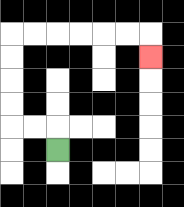{'start': '[2, 6]', 'end': '[6, 2]', 'path_directions': 'U,L,L,U,U,U,U,R,R,R,R,R,R,D', 'path_coordinates': '[[2, 6], [2, 5], [1, 5], [0, 5], [0, 4], [0, 3], [0, 2], [0, 1], [1, 1], [2, 1], [3, 1], [4, 1], [5, 1], [6, 1], [6, 2]]'}